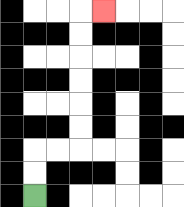{'start': '[1, 8]', 'end': '[4, 0]', 'path_directions': 'U,U,R,R,U,U,U,U,U,U,R', 'path_coordinates': '[[1, 8], [1, 7], [1, 6], [2, 6], [3, 6], [3, 5], [3, 4], [3, 3], [3, 2], [3, 1], [3, 0], [4, 0]]'}